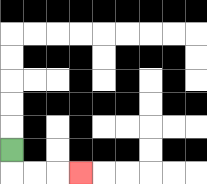{'start': '[0, 6]', 'end': '[3, 7]', 'path_directions': 'D,R,R,R', 'path_coordinates': '[[0, 6], [0, 7], [1, 7], [2, 7], [3, 7]]'}